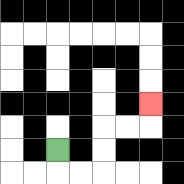{'start': '[2, 6]', 'end': '[6, 4]', 'path_directions': 'D,R,R,U,U,R,R,U', 'path_coordinates': '[[2, 6], [2, 7], [3, 7], [4, 7], [4, 6], [4, 5], [5, 5], [6, 5], [6, 4]]'}